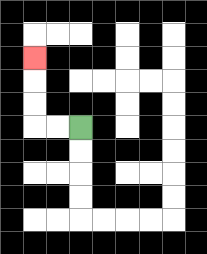{'start': '[3, 5]', 'end': '[1, 2]', 'path_directions': 'L,L,U,U,U', 'path_coordinates': '[[3, 5], [2, 5], [1, 5], [1, 4], [1, 3], [1, 2]]'}